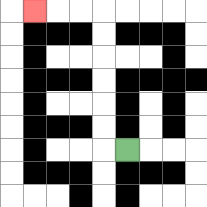{'start': '[5, 6]', 'end': '[1, 0]', 'path_directions': 'L,U,U,U,U,U,U,L,L,L', 'path_coordinates': '[[5, 6], [4, 6], [4, 5], [4, 4], [4, 3], [4, 2], [4, 1], [4, 0], [3, 0], [2, 0], [1, 0]]'}